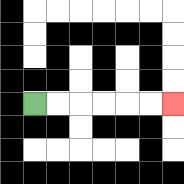{'start': '[1, 4]', 'end': '[7, 4]', 'path_directions': 'R,R,R,R,R,R', 'path_coordinates': '[[1, 4], [2, 4], [3, 4], [4, 4], [5, 4], [6, 4], [7, 4]]'}